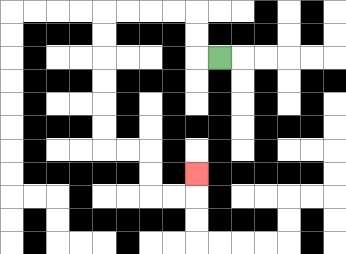{'start': '[9, 2]', 'end': '[8, 7]', 'path_directions': 'L,U,U,L,L,L,L,D,D,D,D,D,D,R,R,D,D,R,R,U', 'path_coordinates': '[[9, 2], [8, 2], [8, 1], [8, 0], [7, 0], [6, 0], [5, 0], [4, 0], [4, 1], [4, 2], [4, 3], [4, 4], [4, 5], [4, 6], [5, 6], [6, 6], [6, 7], [6, 8], [7, 8], [8, 8], [8, 7]]'}